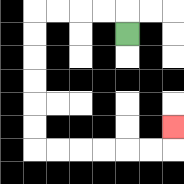{'start': '[5, 1]', 'end': '[7, 5]', 'path_directions': 'U,L,L,L,L,D,D,D,D,D,D,R,R,R,R,R,R,U', 'path_coordinates': '[[5, 1], [5, 0], [4, 0], [3, 0], [2, 0], [1, 0], [1, 1], [1, 2], [1, 3], [1, 4], [1, 5], [1, 6], [2, 6], [3, 6], [4, 6], [5, 6], [6, 6], [7, 6], [7, 5]]'}